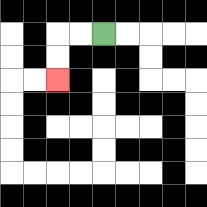{'start': '[4, 1]', 'end': '[2, 3]', 'path_directions': 'L,L,D,D', 'path_coordinates': '[[4, 1], [3, 1], [2, 1], [2, 2], [2, 3]]'}